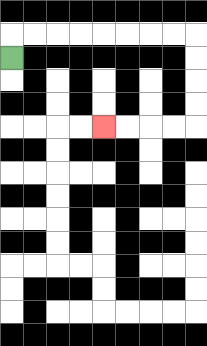{'start': '[0, 2]', 'end': '[4, 5]', 'path_directions': 'U,R,R,R,R,R,R,R,R,D,D,D,D,L,L,L,L', 'path_coordinates': '[[0, 2], [0, 1], [1, 1], [2, 1], [3, 1], [4, 1], [5, 1], [6, 1], [7, 1], [8, 1], [8, 2], [8, 3], [8, 4], [8, 5], [7, 5], [6, 5], [5, 5], [4, 5]]'}